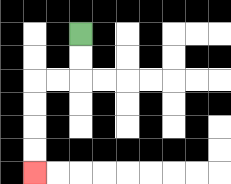{'start': '[3, 1]', 'end': '[1, 7]', 'path_directions': 'D,D,L,L,D,D,D,D', 'path_coordinates': '[[3, 1], [3, 2], [3, 3], [2, 3], [1, 3], [1, 4], [1, 5], [1, 6], [1, 7]]'}